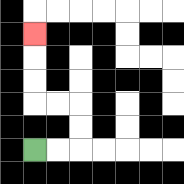{'start': '[1, 6]', 'end': '[1, 1]', 'path_directions': 'R,R,U,U,L,L,U,U,U', 'path_coordinates': '[[1, 6], [2, 6], [3, 6], [3, 5], [3, 4], [2, 4], [1, 4], [1, 3], [1, 2], [1, 1]]'}